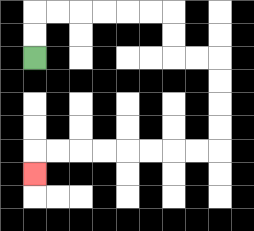{'start': '[1, 2]', 'end': '[1, 7]', 'path_directions': 'U,U,R,R,R,R,R,R,D,D,R,R,D,D,D,D,L,L,L,L,L,L,L,L,D', 'path_coordinates': '[[1, 2], [1, 1], [1, 0], [2, 0], [3, 0], [4, 0], [5, 0], [6, 0], [7, 0], [7, 1], [7, 2], [8, 2], [9, 2], [9, 3], [9, 4], [9, 5], [9, 6], [8, 6], [7, 6], [6, 6], [5, 6], [4, 6], [3, 6], [2, 6], [1, 6], [1, 7]]'}